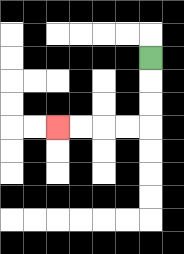{'start': '[6, 2]', 'end': '[2, 5]', 'path_directions': 'D,D,D,L,L,L,L', 'path_coordinates': '[[6, 2], [6, 3], [6, 4], [6, 5], [5, 5], [4, 5], [3, 5], [2, 5]]'}